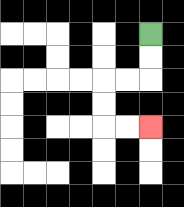{'start': '[6, 1]', 'end': '[6, 5]', 'path_directions': 'D,D,L,L,D,D,R,R', 'path_coordinates': '[[6, 1], [6, 2], [6, 3], [5, 3], [4, 3], [4, 4], [4, 5], [5, 5], [6, 5]]'}